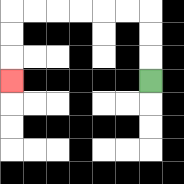{'start': '[6, 3]', 'end': '[0, 3]', 'path_directions': 'U,U,U,L,L,L,L,L,L,D,D,D', 'path_coordinates': '[[6, 3], [6, 2], [6, 1], [6, 0], [5, 0], [4, 0], [3, 0], [2, 0], [1, 0], [0, 0], [0, 1], [0, 2], [0, 3]]'}